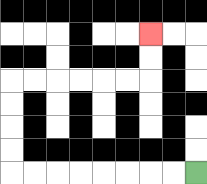{'start': '[8, 7]', 'end': '[6, 1]', 'path_directions': 'L,L,L,L,L,L,L,L,U,U,U,U,R,R,R,R,R,R,U,U', 'path_coordinates': '[[8, 7], [7, 7], [6, 7], [5, 7], [4, 7], [3, 7], [2, 7], [1, 7], [0, 7], [0, 6], [0, 5], [0, 4], [0, 3], [1, 3], [2, 3], [3, 3], [4, 3], [5, 3], [6, 3], [6, 2], [6, 1]]'}